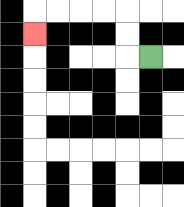{'start': '[6, 2]', 'end': '[1, 1]', 'path_directions': 'L,U,U,L,L,L,L,D', 'path_coordinates': '[[6, 2], [5, 2], [5, 1], [5, 0], [4, 0], [3, 0], [2, 0], [1, 0], [1, 1]]'}